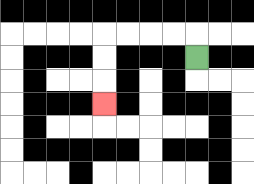{'start': '[8, 2]', 'end': '[4, 4]', 'path_directions': 'U,L,L,L,L,D,D,D', 'path_coordinates': '[[8, 2], [8, 1], [7, 1], [6, 1], [5, 1], [4, 1], [4, 2], [4, 3], [4, 4]]'}